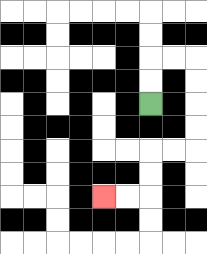{'start': '[6, 4]', 'end': '[4, 8]', 'path_directions': 'U,U,R,R,D,D,D,D,L,L,D,D,L,L', 'path_coordinates': '[[6, 4], [6, 3], [6, 2], [7, 2], [8, 2], [8, 3], [8, 4], [8, 5], [8, 6], [7, 6], [6, 6], [6, 7], [6, 8], [5, 8], [4, 8]]'}